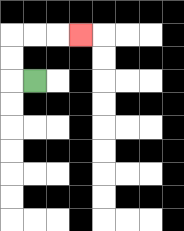{'start': '[1, 3]', 'end': '[3, 1]', 'path_directions': 'L,U,U,R,R,R', 'path_coordinates': '[[1, 3], [0, 3], [0, 2], [0, 1], [1, 1], [2, 1], [3, 1]]'}